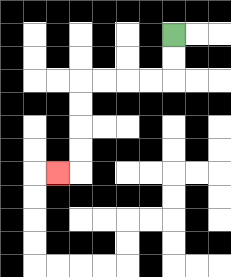{'start': '[7, 1]', 'end': '[2, 7]', 'path_directions': 'D,D,L,L,L,L,D,D,D,D,L', 'path_coordinates': '[[7, 1], [7, 2], [7, 3], [6, 3], [5, 3], [4, 3], [3, 3], [3, 4], [3, 5], [3, 6], [3, 7], [2, 7]]'}